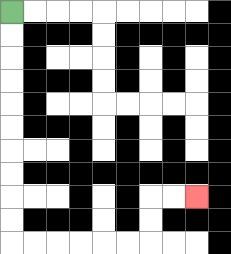{'start': '[0, 0]', 'end': '[8, 8]', 'path_directions': 'D,D,D,D,D,D,D,D,D,D,R,R,R,R,R,R,U,U,R,R', 'path_coordinates': '[[0, 0], [0, 1], [0, 2], [0, 3], [0, 4], [0, 5], [0, 6], [0, 7], [0, 8], [0, 9], [0, 10], [1, 10], [2, 10], [3, 10], [4, 10], [5, 10], [6, 10], [6, 9], [6, 8], [7, 8], [8, 8]]'}